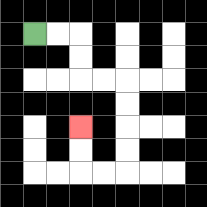{'start': '[1, 1]', 'end': '[3, 5]', 'path_directions': 'R,R,D,D,R,R,D,D,D,D,L,L,U,U', 'path_coordinates': '[[1, 1], [2, 1], [3, 1], [3, 2], [3, 3], [4, 3], [5, 3], [5, 4], [5, 5], [5, 6], [5, 7], [4, 7], [3, 7], [3, 6], [3, 5]]'}